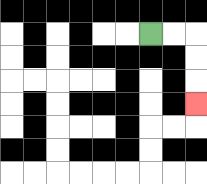{'start': '[6, 1]', 'end': '[8, 4]', 'path_directions': 'R,R,D,D,D', 'path_coordinates': '[[6, 1], [7, 1], [8, 1], [8, 2], [8, 3], [8, 4]]'}